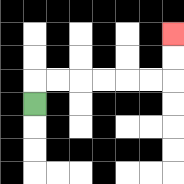{'start': '[1, 4]', 'end': '[7, 1]', 'path_directions': 'U,R,R,R,R,R,R,U,U', 'path_coordinates': '[[1, 4], [1, 3], [2, 3], [3, 3], [4, 3], [5, 3], [6, 3], [7, 3], [7, 2], [7, 1]]'}